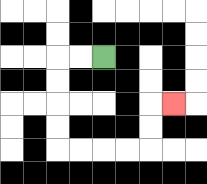{'start': '[4, 2]', 'end': '[7, 4]', 'path_directions': 'L,L,D,D,D,D,R,R,R,R,U,U,R', 'path_coordinates': '[[4, 2], [3, 2], [2, 2], [2, 3], [2, 4], [2, 5], [2, 6], [3, 6], [4, 6], [5, 6], [6, 6], [6, 5], [6, 4], [7, 4]]'}